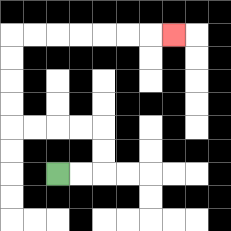{'start': '[2, 7]', 'end': '[7, 1]', 'path_directions': 'R,R,U,U,L,L,L,L,U,U,U,U,R,R,R,R,R,R,R', 'path_coordinates': '[[2, 7], [3, 7], [4, 7], [4, 6], [4, 5], [3, 5], [2, 5], [1, 5], [0, 5], [0, 4], [0, 3], [0, 2], [0, 1], [1, 1], [2, 1], [3, 1], [4, 1], [5, 1], [6, 1], [7, 1]]'}